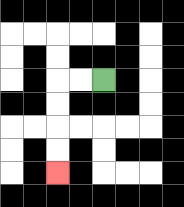{'start': '[4, 3]', 'end': '[2, 7]', 'path_directions': 'L,L,D,D,D,D', 'path_coordinates': '[[4, 3], [3, 3], [2, 3], [2, 4], [2, 5], [2, 6], [2, 7]]'}